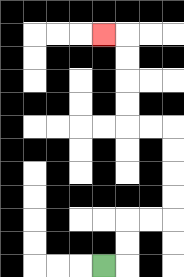{'start': '[4, 11]', 'end': '[4, 1]', 'path_directions': 'R,U,U,R,R,U,U,U,U,L,L,U,U,U,U,L', 'path_coordinates': '[[4, 11], [5, 11], [5, 10], [5, 9], [6, 9], [7, 9], [7, 8], [7, 7], [7, 6], [7, 5], [6, 5], [5, 5], [5, 4], [5, 3], [5, 2], [5, 1], [4, 1]]'}